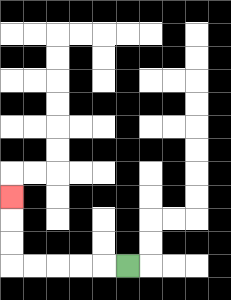{'start': '[5, 11]', 'end': '[0, 8]', 'path_directions': 'L,L,L,L,L,U,U,U', 'path_coordinates': '[[5, 11], [4, 11], [3, 11], [2, 11], [1, 11], [0, 11], [0, 10], [0, 9], [0, 8]]'}